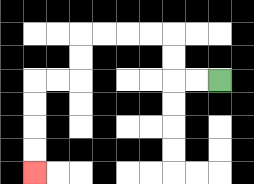{'start': '[9, 3]', 'end': '[1, 7]', 'path_directions': 'L,L,U,U,L,L,L,L,D,D,L,L,D,D,D,D', 'path_coordinates': '[[9, 3], [8, 3], [7, 3], [7, 2], [7, 1], [6, 1], [5, 1], [4, 1], [3, 1], [3, 2], [3, 3], [2, 3], [1, 3], [1, 4], [1, 5], [1, 6], [1, 7]]'}